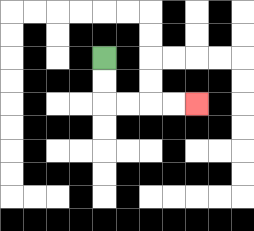{'start': '[4, 2]', 'end': '[8, 4]', 'path_directions': 'D,D,R,R,R,R', 'path_coordinates': '[[4, 2], [4, 3], [4, 4], [5, 4], [6, 4], [7, 4], [8, 4]]'}